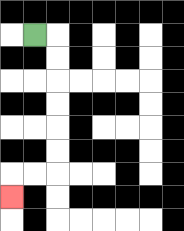{'start': '[1, 1]', 'end': '[0, 8]', 'path_directions': 'R,D,D,D,D,D,D,L,L,D', 'path_coordinates': '[[1, 1], [2, 1], [2, 2], [2, 3], [2, 4], [2, 5], [2, 6], [2, 7], [1, 7], [0, 7], [0, 8]]'}